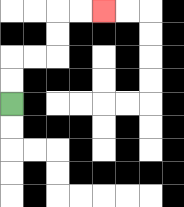{'start': '[0, 4]', 'end': '[4, 0]', 'path_directions': 'U,U,R,R,U,U,R,R', 'path_coordinates': '[[0, 4], [0, 3], [0, 2], [1, 2], [2, 2], [2, 1], [2, 0], [3, 0], [4, 0]]'}